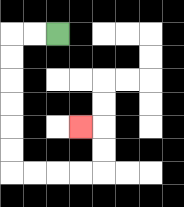{'start': '[2, 1]', 'end': '[3, 5]', 'path_directions': 'L,L,D,D,D,D,D,D,R,R,R,R,U,U,L', 'path_coordinates': '[[2, 1], [1, 1], [0, 1], [0, 2], [0, 3], [0, 4], [0, 5], [0, 6], [0, 7], [1, 7], [2, 7], [3, 7], [4, 7], [4, 6], [4, 5], [3, 5]]'}